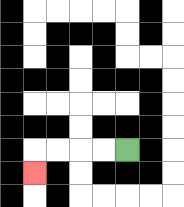{'start': '[5, 6]', 'end': '[1, 7]', 'path_directions': 'L,L,L,L,D', 'path_coordinates': '[[5, 6], [4, 6], [3, 6], [2, 6], [1, 6], [1, 7]]'}